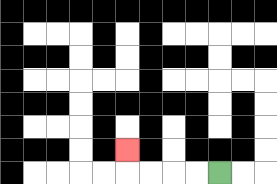{'start': '[9, 7]', 'end': '[5, 6]', 'path_directions': 'L,L,L,L,U', 'path_coordinates': '[[9, 7], [8, 7], [7, 7], [6, 7], [5, 7], [5, 6]]'}